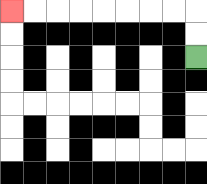{'start': '[8, 2]', 'end': '[0, 0]', 'path_directions': 'U,U,L,L,L,L,L,L,L,L', 'path_coordinates': '[[8, 2], [8, 1], [8, 0], [7, 0], [6, 0], [5, 0], [4, 0], [3, 0], [2, 0], [1, 0], [0, 0]]'}